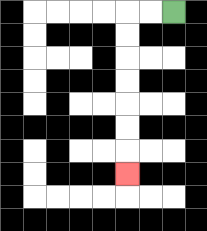{'start': '[7, 0]', 'end': '[5, 7]', 'path_directions': 'L,L,D,D,D,D,D,D,D', 'path_coordinates': '[[7, 0], [6, 0], [5, 0], [5, 1], [5, 2], [5, 3], [5, 4], [5, 5], [5, 6], [5, 7]]'}